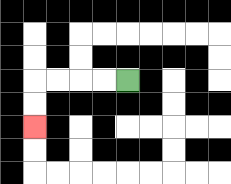{'start': '[5, 3]', 'end': '[1, 5]', 'path_directions': 'L,L,L,L,D,D', 'path_coordinates': '[[5, 3], [4, 3], [3, 3], [2, 3], [1, 3], [1, 4], [1, 5]]'}